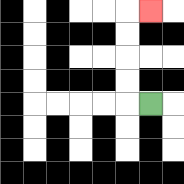{'start': '[6, 4]', 'end': '[6, 0]', 'path_directions': 'L,U,U,U,U,R', 'path_coordinates': '[[6, 4], [5, 4], [5, 3], [5, 2], [5, 1], [5, 0], [6, 0]]'}